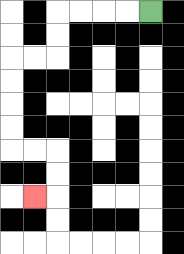{'start': '[6, 0]', 'end': '[1, 8]', 'path_directions': 'L,L,L,L,D,D,L,L,D,D,D,D,R,R,D,D,L', 'path_coordinates': '[[6, 0], [5, 0], [4, 0], [3, 0], [2, 0], [2, 1], [2, 2], [1, 2], [0, 2], [0, 3], [0, 4], [0, 5], [0, 6], [1, 6], [2, 6], [2, 7], [2, 8], [1, 8]]'}